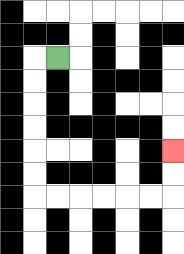{'start': '[2, 2]', 'end': '[7, 6]', 'path_directions': 'L,D,D,D,D,D,D,R,R,R,R,R,R,U,U', 'path_coordinates': '[[2, 2], [1, 2], [1, 3], [1, 4], [1, 5], [1, 6], [1, 7], [1, 8], [2, 8], [3, 8], [4, 8], [5, 8], [6, 8], [7, 8], [7, 7], [7, 6]]'}